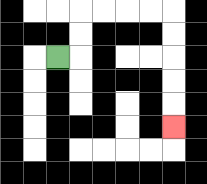{'start': '[2, 2]', 'end': '[7, 5]', 'path_directions': 'R,U,U,R,R,R,R,D,D,D,D,D', 'path_coordinates': '[[2, 2], [3, 2], [3, 1], [3, 0], [4, 0], [5, 0], [6, 0], [7, 0], [7, 1], [7, 2], [7, 3], [7, 4], [7, 5]]'}